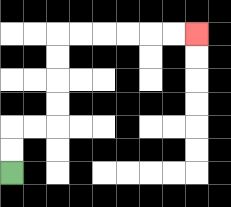{'start': '[0, 7]', 'end': '[8, 1]', 'path_directions': 'U,U,R,R,U,U,U,U,R,R,R,R,R,R', 'path_coordinates': '[[0, 7], [0, 6], [0, 5], [1, 5], [2, 5], [2, 4], [2, 3], [2, 2], [2, 1], [3, 1], [4, 1], [5, 1], [6, 1], [7, 1], [8, 1]]'}